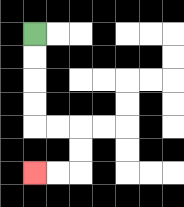{'start': '[1, 1]', 'end': '[1, 7]', 'path_directions': 'D,D,D,D,R,R,D,D,L,L', 'path_coordinates': '[[1, 1], [1, 2], [1, 3], [1, 4], [1, 5], [2, 5], [3, 5], [3, 6], [3, 7], [2, 7], [1, 7]]'}